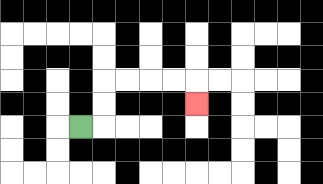{'start': '[3, 5]', 'end': '[8, 4]', 'path_directions': 'R,U,U,R,R,R,R,D', 'path_coordinates': '[[3, 5], [4, 5], [4, 4], [4, 3], [5, 3], [6, 3], [7, 3], [8, 3], [8, 4]]'}